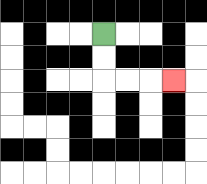{'start': '[4, 1]', 'end': '[7, 3]', 'path_directions': 'D,D,R,R,R', 'path_coordinates': '[[4, 1], [4, 2], [4, 3], [5, 3], [6, 3], [7, 3]]'}